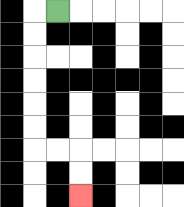{'start': '[2, 0]', 'end': '[3, 8]', 'path_directions': 'L,D,D,D,D,D,D,R,R,D,D', 'path_coordinates': '[[2, 0], [1, 0], [1, 1], [1, 2], [1, 3], [1, 4], [1, 5], [1, 6], [2, 6], [3, 6], [3, 7], [3, 8]]'}